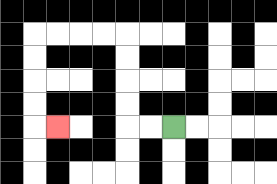{'start': '[7, 5]', 'end': '[2, 5]', 'path_directions': 'L,L,U,U,U,U,L,L,L,L,D,D,D,D,R', 'path_coordinates': '[[7, 5], [6, 5], [5, 5], [5, 4], [5, 3], [5, 2], [5, 1], [4, 1], [3, 1], [2, 1], [1, 1], [1, 2], [1, 3], [1, 4], [1, 5], [2, 5]]'}